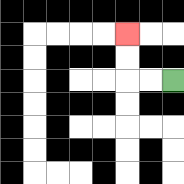{'start': '[7, 3]', 'end': '[5, 1]', 'path_directions': 'L,L,U,U', 'path_coordinates': '[[7, 3], [6, 3], [5, 3], [5, 2], [5, 1]]'}